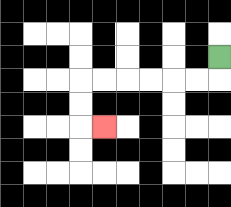{'start': '[9, 2]', 'end': '[4, 5]', 'path_directions': 'D,L,L,L,L,L,L,D,D,R', 'path_coordinates': '[[9, 2], [9, 3], [8, 3], [7, 3], [6, 3], [5, 3], [4, 3], [3, 3], [3, 4], [3, 5], [4, 5]]'}